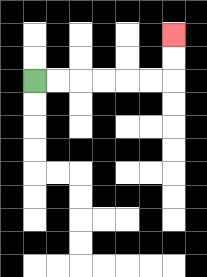{'start': '[1, 3]', 'end': '[7, 1]', 'path_directions': 'R,R,R,R,R,R,U,U', 'path_coordinates': '[[1, 3], [2, 3], [3, 3], [4, 3], [5, 3], [6, 3], [7, 3], [7, 2], [7, 1]]'}